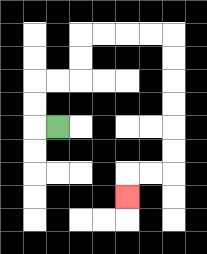{'start': '[2, 5]', 'end': '[5, 8]', 'path_directions': 'L,U,U,R,R,U,U,R,R,R,R,D,D,D,D,D,D,L,L,D', 'path_coordinates': '[[2, 5], [1, 5], [1, 4], [1, 3], [2, 3], [3, 3], [3, 2], [3, 1], [4, 1], [5, 1], [6, 1], [7, 1], [7, 2], [7, 3], [7, 4], [7, 5], [7, 6], [7, 7], [6, 7], [5, 7], [5, 8]]'}